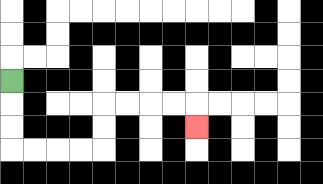{'start': '[0, 3]', 'end': '[8, 5]', 'path_directions': 'D,D,D,R,R,R,R,U,U,R,R,R,R,D', 'path_coordinates': '[[0, 3], [0, 4], [0, 5], [0, 6], [1, 6], [2, 6], [3, 6], [4, 6], [4, 5], [4, 4], [5, 4], [6, 4], [7, 4], [8, 4], [8, 5]]'}